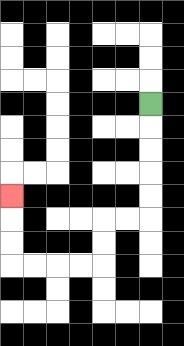{'start': '[6, 4]', 'end': '[0, 8]', 'path_directions': 'D,D,D,D,D,L,L,D,D,L,L,L,L,U,U,U', 'path_coordinates': '[[6, 4], [6, 5], [6, 6], [6, 7], [6, 8], [6, 9], [5, 9], [4, 9], [4, 10], [4, 11], [3, 11], [2, 11], [1, 11], [0, 11], [0, 10], [0, 9], [0, 8]]'}